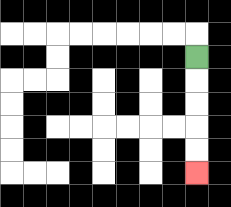{'start': '[8, 2]', 'end': '[8, 7]', 'path_directions': 'D,D,D,D,D', 'path_coordinates': '[[8, 2], [8, 3], [8, 4], [8, 5], [8, 6], [8, 7]]'}